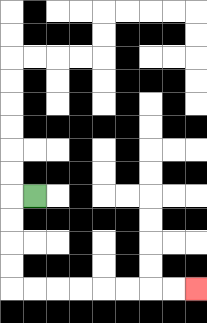{'start': '[1, 8]', 'end': '[8, 12]', 'path_directions': 'L,D,D,D,D,R,R,R,R,R,R,R,R', 'path_coordinates': '[[1, 8], [0, 8], [0, 9], [0, 10], [0, 11], [0, 12], [1, 12], [2, 12], [3, 12], [4, 12], [5, 12], [6, 12], [7, 12], [8, 12]]'}